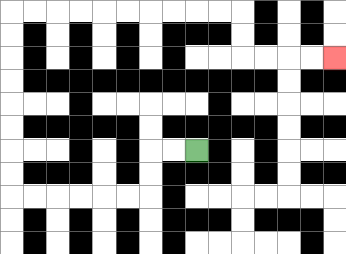{'start': '[8, 6]', 'end': '[14, 2]', 'path_directions': 'L,L,D,D,L,L,L,L,L,L,U,U,U,U,U,U,U,U,R,R,R,R,R,R,R,R,R,R,D,D,R,R,R,R', 'path_coordinates': '[[8, 6], [7, 6], [6, 6], [6, 7], [6, 8], [5, 8], [4, 8], [3, 8], [2, 8], [1, 8], [0, 8], [0, 7], [0, 6], [0, 5], [0, 4], [0, 3], [0, 2], [0, 1], [0, 0], [1, 0], [2, 0], [3, 0], [4, 0], [5, 0], [6, 0], [7, 0], [8, 0], [9, 0], [10, 0], [10, 1], [10, 2], [11, 2], [12, 2], [13, 2], [14, 2]]'}